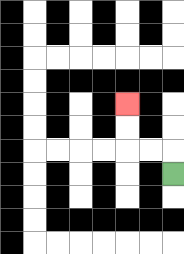{'start': '[7, 7]', 'end': '[5, 4]', 'path_directions': 'U,L,L,U,U', 'path_coordinates': '[[7, 7], [7, 6], [6, 6], [5, 6], [5, 5], [5, 4]]'}